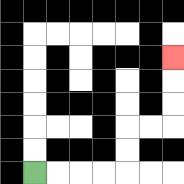{'start': '[1, 7]', 'end': '[7, 2]', 'path_directions': 'R,R,R,R,U,U,R,R,U,U,U', 'path_coordinates': '[[1, 7], [2, 7], [3, 7], [4, 7], [5, 7], [5, 6], [5, 5], [6, 5], [7, 5], [7, 4], [7, 3], [7, 2]]'}